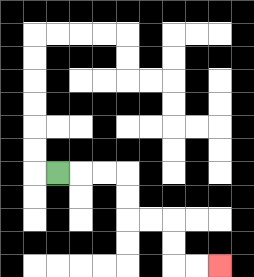{'start': '[2, 7]', 'end': '[9, 11]', 'path_directions': 'R,R,R,D,D,R,R,D,D,R,R', 'path_coordinates': '[[2, 7], [3, 7], [4, 7], [5, 7], [5, 8], [5, 9], [6, 9], [7, 9], [7, 10], [7, 11], [8, 11], [9, 11]]'}